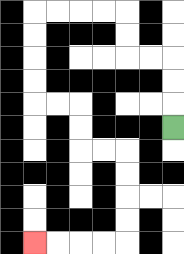{'start': '[7, 5]', 'end': '[1, 10]', 'path_directions': 'U,U,U,L,L,U,U,L,L,L,L,D,D,D,D,R,R,D,D,R,R,D,D,D,D,L,L,L,L', 'path_coordinates': '[[7, 5], [7, 4], [7, 3], [7, 2], [6, 2], [5, 2], [5, 1], [5, 0], [4, 0], [3, 0], [2, 0], [1, 0], [1, 1], [1, 2], [1, 3], [1, 4], [2, 4], [3, 4], [3, 5], [3, 6], [4, 6], [5, 6], [5, 7], [5, 8], [5, 9], [5, 10], [4, 10], [3, 10], [2, 10], [1, 10]]'}